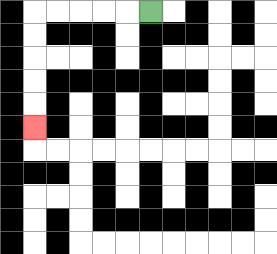{'start': '[6, 0]', 'end': '[1, 5]', 'path_directions': 'L,L,L,L,L,D,D,D,D,D', 'path_coordinates': '[[6, 0], [5, 0], [4, 0], [3, 0], [2, 0], [1, 0], [1, 1], [1, 2], [1, 3], [1, 4], [1, 5]]'}